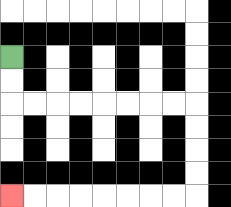{'start': '[0, 2]', 'end': '[0, 8]', 'path_directions': 'D,D,R,R,R,R,R,R,R,R,D,D,D,D,L,L,L,L,L,L,L,L', 'path_coordinates': '[[0, 2], [0, 3], [0, 4], [1, 4], [2, 4], [3, 4], [4, 4], [5, 4], [6, 4], [7, 4], [8, 4], [8, 5], [8, 6], [8, 7], [8, 8], [7, 8], [6, 8], [5, 8], [4, 8], [3, 8], [2, 8], [1, 8], [0, 8]]'}